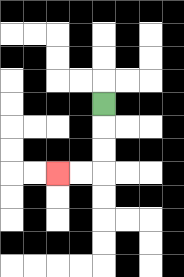{'start': '[4, 4]', 'end': '[2, 7]', 'path_directions': 'D,D,D,L,L', 'path_coordinates': '[[4, 4], [4, 5], [4, 6], [4, 7], [3, 7], [2, 7]]'}